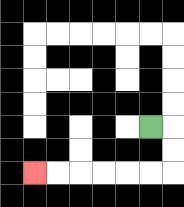{'start': '[6, 5]', 'end': '[1, 7]', 'path_directions': 'R,D,D,L,L,L,L,L,L', 'path_coordinates': '[[6, 5], [7, 5], [7, 6], [7, 7], [6, 7], [5, 7], [4, 7], [3, 7], [2, 7], [1, 7]]'}